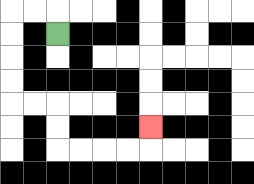{'start': '[2, 1]', 'end': '[6, 5]', 'path_directions': 'U,L,L,D,D,D,D,R,R,D,D,R,R,R,R,U', 'path_coordinates': '[[2, 1], [2, 0], [1, 0], [0, 0], [0, 1], [0, 2], [0, 3], [0, 4], [1, 4], [2, 4], [2, 5], [2, 6], [3, 6], [4, 6], [5, 6], [6, 6], [6, 5]]'}